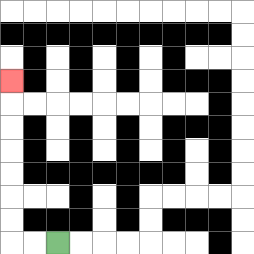{'start': '[2, 10]', 'end': '[0, 3]', 'path_directions': 'L,L,U,U,U,U,U,U,U', 'path_coordinates': '[[2, 10], [1, 10], [0, 10], [0, 9], [0, 8], [0, 7], [0, 6], [0, 5], [0, 4], [0, 3]]'}